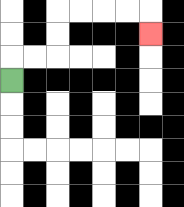{'start': '[0, 3]', 'end': '[6, 1]', 'path_directions': 'U,R,R,U,U,R,R,R,R,D', 'path_coordinates': '[[0, 3], [0, 2], [1, 2], [2, 2], [2, 1], [2, 0], [3, 0], [4, 0], [5, 0], [6, 0], [6, 1]]'}